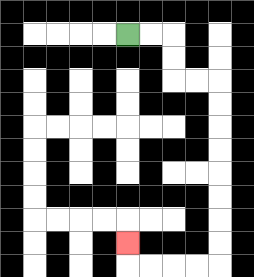{'start': '[5, 1]', 'end': '[5, 10]', 'path_directions': 'R,R,D,D,R,R,D,D,D,D,D,D,D,D,L,L,L,L,U', 'path_coordinates': '[[5, 1], [6, 1], [7, 1], [7, 2], [7, 3], [8, 3], [9, 3], [9, 4], [9, 5], [9, 6], [9, 7], [9, 8], [9, 9], [9, 10], [9, 11], [8, 11], [7, 11], [6, 11], [5, 11], [5, 10]]'}